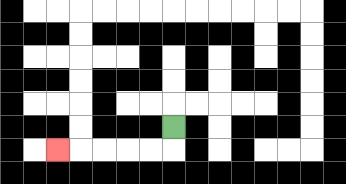{'start': '[7, 5]', 'end': '[2, 6]', 'path_directions': 'D,L,L,L,L,L', 'path_coordinates': '[[7, 5], [7, 6], [6, 6], [5, 6], [4, 6], [3, 6], [2, 6]]'}